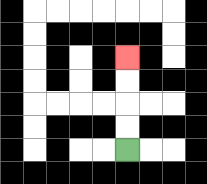{'start': '[5, 6]', 'end': '[5, 2]', 'path_directions': 'U,U,U,U', 'path_coordinates': '[[5, 6], [5, 5], [5, 4], [5, 3], [5, 2]]'}